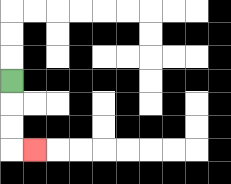{'start': '[0, 3]', 'end': '[1, 6]', 'path_directions': 'D,D,D,R', 'path_coordinates': '[[0, 3], [0, 4], [0, 5], [0, 6], [1, 6]]'}